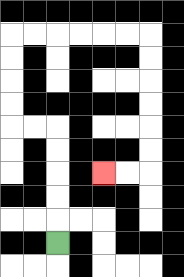{'start': '[2, 10]', 'end': '[4, 7]', 'path_directions': 'U,U,U,U,U,L,L,U,U,U,U,R,R,R,R,R,R,D,D,D,D,D,D,L,L', 'path_coordinates': '[[2, 10], [2, 9], [2, 8], [2, 7], [2, 6], [2, 5], [1, 5], [0, 5], [0, 4], [0, 3], [0, 2], [0, 1], [1, 1], [2, 1], [3, 1], [4, 1], [5, 1], [6, 1], [6, 2], [6, 3], [6, 4], [6, 5], [6, 6], [6, 7], [5, 7], [4, 7]]'}